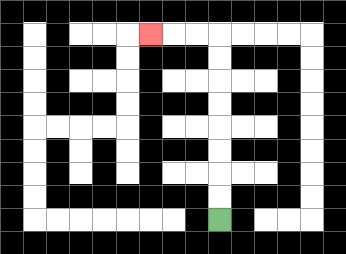{'start': '[9, 9]', 'end': '[6, 1]', 'path_directions': 'U,U,U,U,U,U,U,U,L,L,L', 'path_coordinates': '[[9, 9], [9, 8], [9, 7], [9, 6], [9, 5], [9, 4], [9, 3], [9, 2], [9, 1], [8, 1], [7, 1], [6, 1]]'}